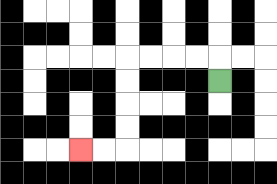{'start': '[9, 3]', 'end': '[3, 6]', 'path_directions': 'U,L,L,L,L,D,D,D,D,L,L', 'path_coordinates': '[[9, 3], [9, 2], [8, 2], [7, 2], [6, 2], [5, 2], [5, 3], [5, 4], [5, 5], [5, 6], [4, 6], [3, 6]]'}